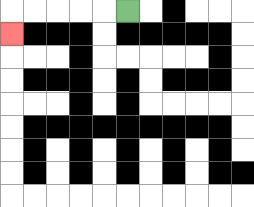{'start': '[5, 0]', 'end': '[0, 1]', 'path_directions': 'L,L,L,L,L,D', 'path_coordinates': '[[5, 0], [4, 0], [3, 0], [2, 0], [1, 0], [0, 0], [0, 1]]'}